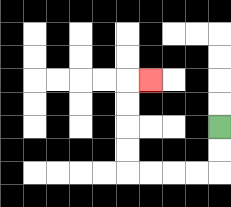{'start': '[9, 5]', 'end': '[6, 3]', 'path_directions': 'D,D,L,L,L,L,U,U,U,U,R', 'path_coordinates': '[[9, 5], [9, 6], [9, 7], [8, 7], [7, 7], [6, 7], [5, 7], [5, 6], [5, 5], [5, 4], [5, 3], [6, 3]]'}